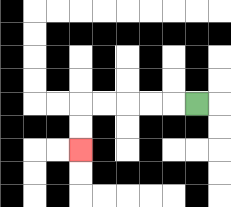{'start': '[8, 4]', 'end': '[3, 6]', 'path_directions': 'L,L,L,L,L,D,D', 'path_coordinates': '[[8, 4], [7, 4], [6, 4], [5, 4], [4, 4], [3, 4], [3, 5], [3, 6]]'}